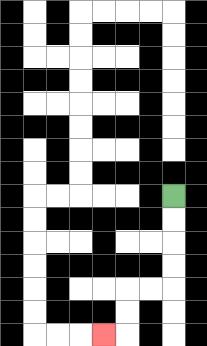{'start': '[7, 8]', 'end': '[4, 14]', 'path_directions': 'D,D,D,D,L,L,D,D,L', 'path_coordinates': '[[7, 8], [7, 9], [7, 10], [7, 11], [7, 12], [6, 12], [5, 12], [5, 13], [5, 14], [4, 14]]'}